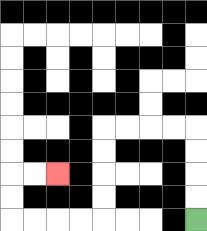{'start': '[8, 9]', 'end': '[2, 7]', 'path_directions': 'U,U,U,U,L,L,L,L,D,D,D,D,L,L,L,L,U,U,R,R', 'path_coordinates': '[[8, 9], [8, 8], [8, 7], [8, 6], [8, 5], [7, 5], [6, 5], [5, 5], [4, 5], [4, 6], [4, 7], [4, 8], [4, 9], [3, 9], [2, 9], [1, 9], [0, 9], [0, 8], [0, 7], [1, 7], [2, 7]]'}